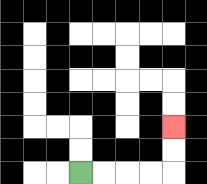{'start': '[3, 7]', 'end': '[7, 5]', 'path_directions': 'R,R,R,R,U,U', 'path_coordinates': '[[3, 7], [4, 7], [5, 7], [6, 7], [7, 7], [7, 6], [7, 5]]'}